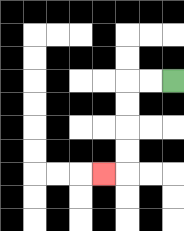{'start': '[7, 3]', 'end': '[4, 7]', 'path_directions': 'L,L,D,D,D,D,L', 'path_coordinates': '[[7, 3], [6, 3], [5, 3], [5, 4], [5, 5], [5, 6], [5, 7], [4, 7]]'}